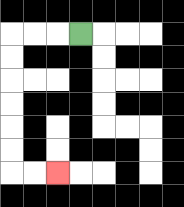{'start': '[3, 1]', 'end': '[2, 7]', 'path_directions': 'L,L,L,D,D,D,D,D,D,R,R', 'path_coordinates': '[[3, 1], [2, 1], [1, 1], [0, 1], [0, 2], [0, 3], [0, 4], [0, 5], [0, 6], [0, 7], [1, 7], [2, 7]]'}